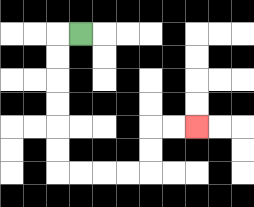{'start': '[3, 1]', 'end': '[8, 5]', 'path_directions': 'L,D,D,D,D,D,D,R,R,R,R,U,U,R,R', 'path_coordinates': '[[3, 1], [2, 1], [2, 2], [2, 3], [2, 4], [2, 5], [2, 6], [2, 7], [3, 7], [4, 7], [5, 7], [6, 7], [6, 6], [6, 5], [7, 5], [8, 5]]'}